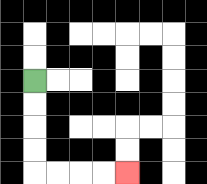{'start': '[1, 3]', 'end': '[5, 7]', 'path_directions': 'D,D,D,D,R,R,R,R', 'path_coordinates': '[[1, 3], [1, 4], [1, 5], [1, 6], [1, 7], [2, 7], [3, 7], [4, 7], [5, 7]]'}